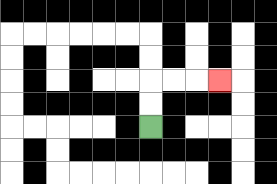{'start': '[6, 5]', 'end': '[9, 3]', 'path_directions': 'U,U,R,R,R', 'path_coordinates': '[[6, 5], [6, 4], [6, 3], [7, 3], [8, 3], [9, 3]]'}